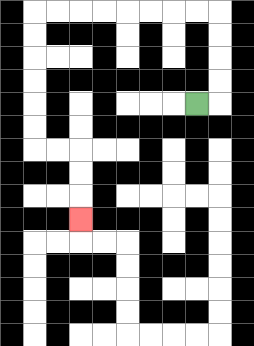{'start': '[8, 4]', 'end': '[3, 9]', 'path_directions': 'R,U,U,U,U,L,L,L,L,L,L,L,L,D,D,D,D,D,D,R,R,D,D,D', 'path_coordinates': '[[8, 4], [9, 4], [9, 3], [9, 2], [9, 1], [9, 0], [8, 0], [7, 0], [6, 0], [5, 0], [4, 0], [3, 0], [2, 0], [1, 0], [1, 1], [1, 2], [1, 3], [1, 4], [1, 5], [1, 6], [2, 6], [3, 6], [3, 7], [3, 8], [3, 9]]'}